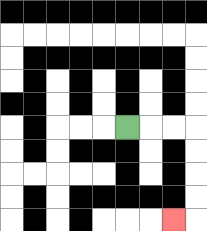{'start': '[5, 5]', 'end': '[7, 9]', 'path_directions': 'R,R,R,D,D,D,D,L', 'path_coordinates': '[[5, 5], [6, 5], [7, 5], [8, 5], [8, 6], [8, 7], [8, 8], [8, 9], [7, 9]]'}